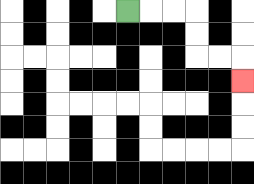{'start': '[5, 0]', 'end': '[10, 3]', 'path_directions': 'R,R,R,D,D,R,R,D', 'path_coordinates': '[[5, 0], [6, 0], [7, 0], [8, 0], [8, 1], [8, 2], [9, 2], [10, 2], [10, 3]]'}